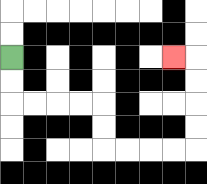{'start': '[0, 2]', 'end': '[7, 2]', 'path_directions': 'D,D,R,R,R,R,D,D,R,R,R,R,U,U,U,U,L', 'path_coordinates': '[[0, 2], [0, 3], [0, 4], [1, 4], [2, 4], [3, 4], [4, 4], [4, 5], [4, 6], [5, 6], [6, 6], [7, 6], [8, 6], [8, 5], [8, 4], [8, 3], [8, 2], [7, 2]]'}